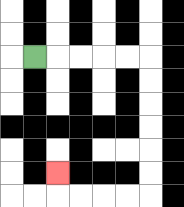{'start': '[1, 2]', 'end': '[2, 7]', 'path_directions': 'R,R,R,R,R,D,D,D,D,D,D,L,L,L,L,U', 'path_coordinates': '[[1, 2], [2, 2], [3, 2], [4, 2], [5, 2], [6, 2], [6, 3], [6, 4], [6, 5], [6, 6], [6, 7], [6, 8], [5, 8], [4, 8], [3, 8], [2, 8], [2, 7]]'}